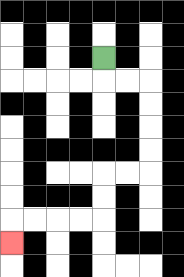{'start': '[4, 2]', 'end': '[0, 10]', 'path_directions': 'D,R,R,D,D,D,D,L,L,D,D,L,L,L,L,D', 'path_coordinates': '[[4, 2], [4, 3], [5, 3], [6, 3], [6, 4], [6, 5], [6, 6], [6, 7], [5, 7], [4, 7], [4, 8], [4, 9], [3, 9], [2, 9], [1, 9], [0, 9], [0, 10]]'}